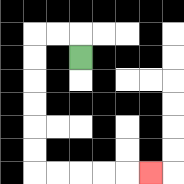{'start': '[3, 2]', 'end': '[6, 7]', 'path_directions': 'U,L,L,D,D,D,D,D,D,R,R,R,R,R', 'path_coordinates': '[[3, 2], [3, 1], [2, 1], [1, 1], [1, 2], [1, 3], [1, 4], [1, 5], [1, 6], [1, 7], [2, 7], [3, 7], [4, 7], [5, 7], [6, 7]]'}